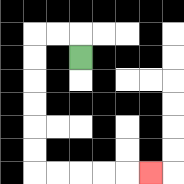{'start': '[3, 2]', 'end': '[6, 7]', 'path_directions': 'U,L,L,D,D,D,D,D,D,R,R,R,R,R', 'path_coordinates': '[[3, 2], [3, 1], [2, 1], [1, 1], [1, 2], [1, 3], [1, 4], [1, 5], [1, 6], [1, 7], [2, 7], [3, 7], [4, 7], [5, 7], [6, 7]]'}